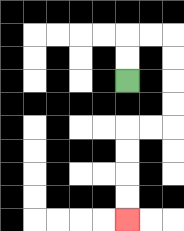{'start': '[5, 3]', 'end': '[5, 9]', 'path_directions': 'U,U,R,R,D,D,D,D,L,L,D,D,D,D', 'path_coordinates': '[[5, 3], [5, 2], [5, 1], [6, 1], [7, 1], [7, 2], [7, 3], [7, 4], [7, 5], [6, 5], [5, 5], [5, 6], [5, 7], [5, 8], [5, 9]]'}